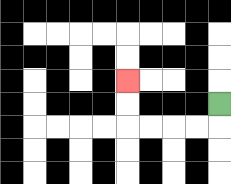{'start': '[9, 4]', 'end': '[5, 3]', 'path_directions': 'D,L,L,L,L,U,U', 'path_coordinates': '[[9, 4], [9, 5], [8, 5], [7, 5], [6, 5], [5, 5], [5, 4], [5, 3]]'}